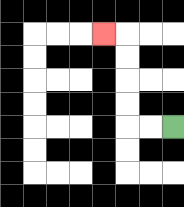{'start': '[7, 5]', 'end': '[4, 1]', 'path_directions': 'L,L,U,U,U,U,L', 'path_coordinates': '[[7, 5], [6, 5], [5, 5], [5, 4], [5, 3], [5, 2], [5, 1], [4, 1]]'}